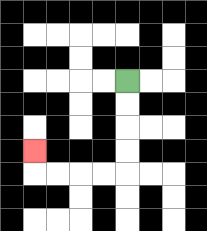{'start': '[5, 3]', 'end': '[1, 6]', 'path_directions': 'D,D,D,D,L,L,L,L,U', 'path_coordinates': '[[5, 3], [5, 4], [5, 5], [5, 6], [5, 7], [4, 7], [3, 7], [2, 7], [1, 7], [1, 6]]'}